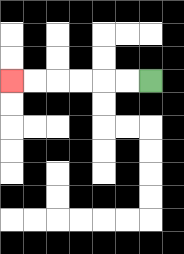{'start': '[6, 3]', 'end': '[0, 3]', 'path_directions': 'L,L,L,L,L,L', 'path_coordinates': '[[6, 3], [5, 3], [4, 3], [3, 3], [2, 3], [1, 3], [0, 3]]'}